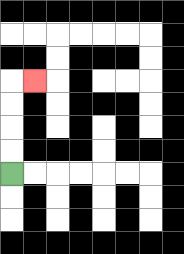{'start': '[0, 7]', 'end': '[1, 3]', 'path_directions': 'U,U,U,U,R', 'path_coordinates': '[[0, 7], [0, 6], [0, 5], [0, 4], [0, 3], [1, 3]]'}